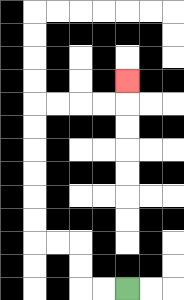{'start': '[5, 12]', 'end': '[5, 3]', 'path_directions': 'L,L,U,U,L,L,U,U,U,U,U,U,R,R,R,R,U', 'path_coordinates': '[[5, 12], [4, 12], [3, 12], [3, 11], [3, 10], [2, 10], [1, 10], [1, 9], [1, 8], [1, 7], [1, 6], [1, 5], [1, 4], [2, 4], [3, 4], [4, 4], [5, 4], [5, 3]]'}